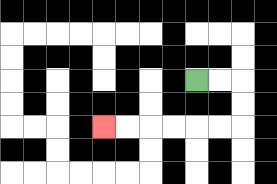{'start': '[8, 3]', 'end': '[4, 5]', 'path_directions': 'R,R,D,D,L,L,L,L,L,L', 'path_coordinates': '[[8, 3], [9, 3], [10, 3], [10, 4], [10, 5], [9, 5], [8, 5], [7, 5], [6, 5], [5, 5], [4, 5]]'}